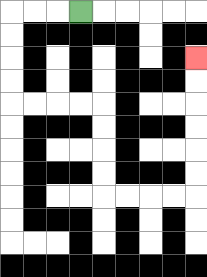{'start': '[3, 0]', 'end': '[8, 2]', 'path_directions': 'L,L,L,D,D,D,D,R,R,R,R,D,D,D,D,R,R,R,R,U,U,U,U,U,U', 'path_coordinates': '[[3, 0], [2, 0], [1, 0], [0, 0], [0, 1], [0, 2], [0, 3], [0, 4], [1, 4], [2, 4], [3, 4], [4, 4], [4, 5], [4, 6], [4, 7], [4, 8], [5, 8], [6, 8], [7, 8], [8, 8], [8, 7], [8, 6], [8, 5], [8, 4], [8, 3], [8, 2]]'}